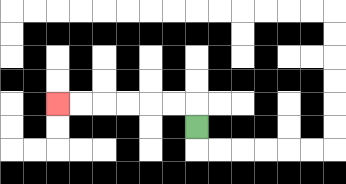{'start': '[8, 5]', 'end': '[2, 4]', 'path_directions': 'U,L,L,L,L,L,L', 'path_coordinates': '[[8, 5], [8, 4], [7, 4], [6, 4], [5, 4], [4, 4], [3, 4], [2, 4]]'}